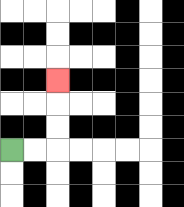{'start': '[0, 6]', 'end': '[2, 3]', 'path_directions': 'R,R,U,U,U', 'path_coordinates': '[[0, 6], [1, 6], [2, 6], [2, 5], [2, 4], [2, 3]]'}